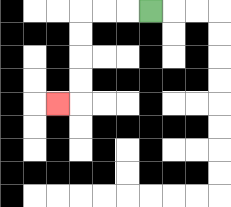{'start': '[6, 0]', 'end': '[2, 4]', 'path_directions': 'L,L,L,D,D,D,D,L', 'path_coordinates': '[[6, 0], [5, 0], [4, 0], [3, 0], [3, 1], [3, 2], [3, 3], [3, 4], [2, 4]]'}